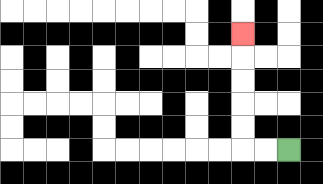{'start': '[12, 6]', 'end': '[10, 1]', 'path_directions': 'L,L,U,U,U,U,U', 'path_coordinates': '[[12, 6], [11, 6], [10, 6], [10, 5], [10, 4], [10, 3], [10, 2], [10, 1]]'}